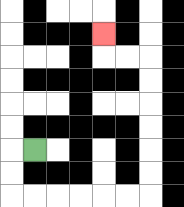{'start': '[1, 6]', 'end': '[4, 1]', 'path_directions': 'L,D,D,R,R,R,R,R,R,U,U,U,U,U,U,L,L,U', 'path_coordinates': '[[1, 6], [0, 6], [0, 7], [0, 8], [1, 8], [2, 8], [3, 8], [4, 8], [5, 8], [6, 8], [6, 7], [6, 6], [6, 5], [6, 4], [6, 3], [6, 2], [5, 2], [4, 2], [4, 1]]'}